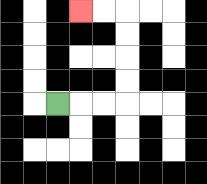{'start': '[2, 4]', 'end': '[3, 0]', 'path_directions': 'R,R,R,U,U,U,U,L,L', 'path_coordinates': '[[2, 4], [3, 4], [4, 4], [5, 4], [5, 3], [5, 2], [5, 1], [5, 0], [4, 0], [3, 0]]'}